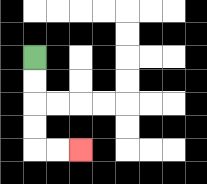{'start': '[1, 2]', 'end': '[3, 6]', 'path_directions': 'D,D,D,D,R,R', 'path_coordinates': '[[1, 2], [1, 3], [1, 4], [1, 5], [1, 6], [2, 6], [3, 6]]'}